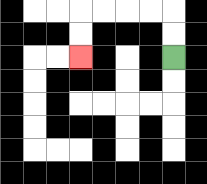{'start': '[7, 2]', 'end': '[3, 2]', 'path_directions': 'U,U,L,L,L,L,D,D', 'path_coordinates': '[[7, 2], [7, 1], [7, 0], [6, 0], [5, 0], [4, 0], [3, 0], [3, 1], [3, 2]]'}